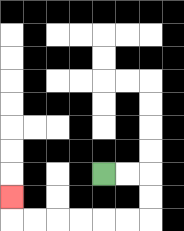{'start': '[4, 7]', 'end': '[0, 8]', 'path_directions': 'R,R,D,D,L,L,L,L,L,L,U', 'path_coordinates': '[[4, 7], [5, 7], [6, 7], [6, 8], [6, 9], [5, 9], [4, 9], [3, 9], [2, 9], [1, 9], [0, 9], [0, 8]]'}